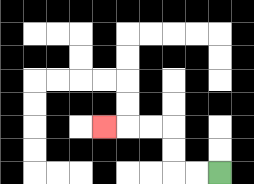{'start': '[9, 7]', 'end': '[4, 5]', 'path_directions': 'L,L,U,U,L,L,L', 'path_coordinates': '[[9, 7], [8, 7], [7, 7], [7, 6], [7, 5], [6, 5], [5, 5], [4, 5]]'}